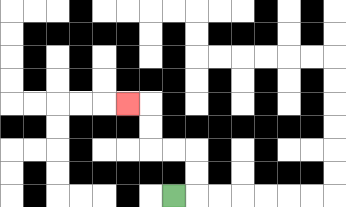{'start': '[7, 8]', 'end': '[5, 4]', 'path_directions': 'R,U,U,L,L,U,U,L', 'path_coordinates': '[[7, 8], [8, 8], [8, 7], [8, 6], [7, 6], [6, 6], [6, 5], [6, 4], [5, 4]]'}